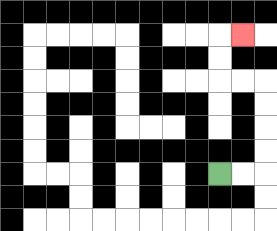{'start': '[9, 7]', 'end': '[10, 1]', 'path_directions': 'R,R,U,U,U,U,L,L,U,U,R', 'path_coordinates': '[[9, 7], [10, 7], [11, 7], [11, 6], [11, 5], [11, 4], [11, 3], [10, 3], [9, 3], [9, 2], [9, 1], [10, 1]]'}